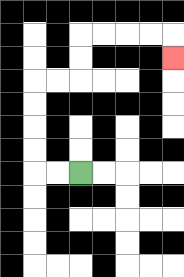{'start': '[3, 7]', 'end': '[7, 2]', 'path_directions': 'L,L,U,U,U,U,R,R,U,U,R,R,R,R,D', 'path_coordinates': '[[3, 7], [2, 7], [1, 7], [1, 6], [1, 5], [1, 4], [1, 3], [2, 3], [3, 3], [3, 2], [3, 1], [4, 1], [5, 1], [6, 1], [7, 1], [7, 2]]'}